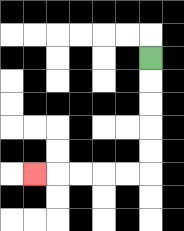{'start': '[6, 2]', 'end': '[1, 7]', 'path_directions': 'D,D,D,D,D,L,L,L,L,L', 'path_coordinates': '[[6, 2], [6, 3], [6, 4], [6, 5], [6, 6], [6, 7], [5, 7], [4, 7], [3, 7], [2, 7], [1, 7]]'}